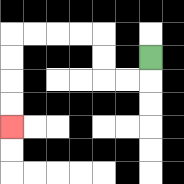{'start': '[6, 2]', 'end': '[0, 5]', 'path_directions': 'D,L,L,U,U,L,L,L,L,D,D,D,D', 'path_coordinates': '[[6, 2], [6, 3], [5, 3], [4, 3], [4, 2], [4, 1], [3, 1], [2, 1], [1, 1], [0, 1], [0, 2], [0, 3], [0, 4], [0, 5]]'}